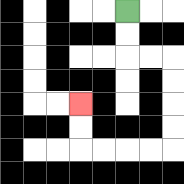{'start': '[5, 0]', 'end': '[3, 4]', 'path_directions': 'D,D,R,R,D,D,D,D,L,L,L,L,U,U', 'path_coordinates': '[[5, 0], [5, 1], [5, 2], [6, 2], [7, 2], [7, 3], [7, 4], [7, 5], [7, 6], [6, 6], [5, 6], [4, 6], [3, 6], [3, 5], [3, 4]]'}